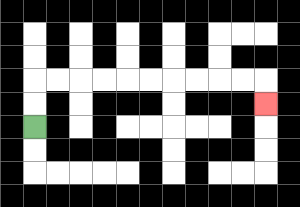{'start': '[1, 5]', 'end': '[11, 4]', 'path_directions': 'U,U,R,R,R,R,R,R,R,R,R,R,D', 'path_coordinates': '[[1, 5], [1, 4], [1, 3], [2, 3], [3, 3], [4, 3], [5, 3], [6, 3], [7, 3], [8, 3], [9, 3], [10, 3], [11, 3], [11, 4]]'}